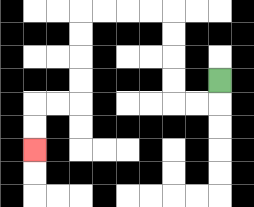{'start': '[9, 3]', 'end': '[1, 6]', 'path_directions': 'D,L,L,U,U,U,U,L,L,L,L,D,D,D,D,L,L,D,D', 'path_coordinates': '[[9, 3], [9, 4], [8, 4], [7, 4], [7, 3], [7, 2], [7, 1], [7, 0], [6, 0], [5, 0], [4, 0], [3, 0], [3, 1], [3, 2], [3, 3], [3, 4], [2, 4], [1, 4], [1, 5], [1, 6]]'}